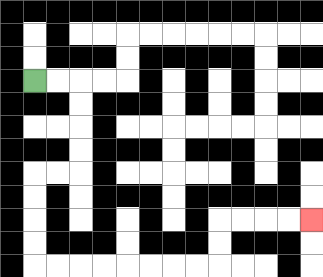{'start': '[1, 3]', 'end': '[13, 9]', 'path_directions': 'R,R,D,D,D,D,L,L,D,D,D,D,R,R,R,R,R,R,R,R,U,U,R,R,R,R', 'path_coordinates': '[[1, 3], [2, 3], [3, 3], [3, 4], [3, 5], [3, 6], [3, 7], [2, 7], [1, 7], [1, 8], [1, 9], [1, 10], [1, 11], [2, 11], [3, 11], [4, 11], [5, 11], [6, 11], [7, 11], [8, 11], [9, 11], [9, 10], [9, 9], [10, 9], [11, 9], [12, 9], [13, 9]]'}